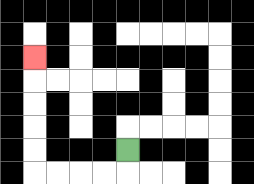{'start': '[5, 6]', 'end': '[1, 2]', 'path_directions': 'D,L,L,L,L,U,U,U,U,U', 'path_coordinates': '[[5, 6], [5, 7], [4, 7], [3, 7], [2, 7], [1, 7], [1, 6], [1, 5], [1, 4], [1, 3], [1, 2]]'}